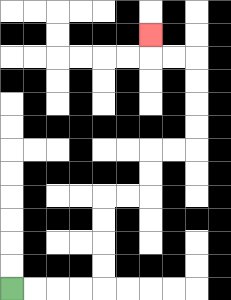{'start': '[0, 12]', 'end': '[6, 1]', 'path_directions': 'R,R,R,R,U,U,U,U,R,R,U,U,R,R,U,U,U,U,L,L,U', 'path_coordinates': '[[0, 12], [1, 12], [2, 12], [3, 12], [4, 12], [4, 11], [4, 10], [4, 9], [4, 8], [5, 8], [6, 8], [6, 7], [6, 6], [7, 6], [8, 6], [8, 5], [8, 4], [8, 3], [8, 2], [7, 2], [6, 2], [6, 1]]'}